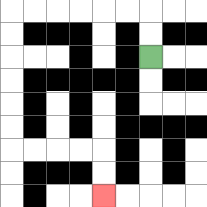{'start': '[6, 2]', 'end': '[4, 8]', 'path_directions': 'U,U,L,L,L,L,L,L,D,D,D,D,D,D,R,R,R,R,D,D', 'path_coordinates': '[[6, 2], [6, 1], [6, 0], [5, 0], [4, 0], [3, 0], [2, 0], [1, 0], [0, 0], [0, 1], [0, 2], [0, 3], [0, 4], [0, 5], [0, 6], [1, 6], [2, 6], [3, 6], [4, 6], [4, 7], [4, 8]]'}